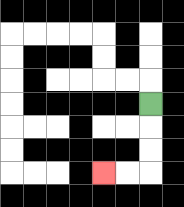{'start': '[6, 4]', 'end': '[4, 7]', 'path_directions': 'D,D,D,L,L', 'path_coordinates': '[[6, 4], [6, 5], [6, 6], [6, 7], [5, 7], [4, 7]]'}